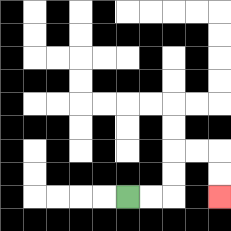{'start': '[5, 8]', 'end': '[9, 8]', 'path_directions': 'R,R,U,U,R,R,D,D', 'path_coordinates': '[[5, 8], [6, 8], [7, 8], [7, 7], [7, 6], [8, 6], [9, 6], [9, 7], [9, 8]]'}